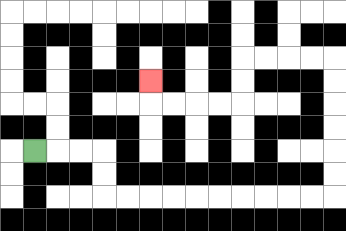{'start': '[1, 6]', 'end': '[6, 3]', 'path_directions': 'R,R,R,D,D,R,R,R,R,R,R,R,R,R,R,U,U,U,U,U,U,L,L,L,L,D,D,L,L,L,L,U', 'path_coordinates': '[[1, 6], [2, 6], [3, 6], [4, 6], [4, 7], [4, 8], [5, 8], [6, 8], [7, 8], [8, 8], [9, 8], [10, 8], [11, 8], [12, 8], [13, 8], [14, 8], [14, 7], [14, 6], [14, 5], [14, 4], [14, 3], [14, 2], [13, 2], [12, 2], [11, 2], [10, 2], [10, 3], [10, 4], [9, 4], [8, 4], [7, 4], [6, 4], [6, 3]]'}